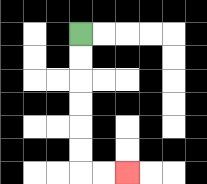{'start': '[3, 1]', 'end': '[5, 7]', 'path_directions': 'D,D,D,D,D,D,R,R', 'path_coordinates': '[[3, 1], [3, 2], [3, 3], [3, 4], [3, 5], [3, 6], [3, 7], [4, 7], [5, 7]]'}